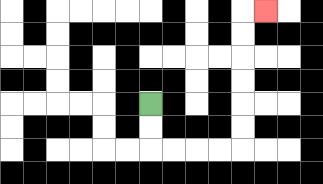{'start': '[6, 4]', 'end': '[11, 0]', 'path_directions': 'D,D,R,R,R,R,U,U,U,U,U,U,R', 'path_coordinates': '[[6, 4], [6, 5], [6, 6], [7, 6], [8, 6], [9, 6], [10, 6], [10, 5], [10, 4], [10, 3], [10, 2], [10, 1], [10, 0], [11, 0]]'}